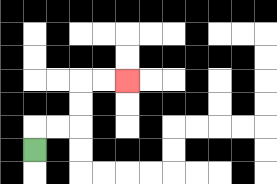{'start': '[1, 6]', 'end': '[5, 3]', 'path_directions': 'U,R,R,U,U,R,R', 'path_coordinates': '[[1, 6], [1, 5], [2, 5], [3, 5], [3, 4], [3, 3], [4, 3], [5, 3]]'}